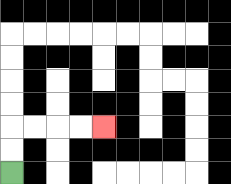{'start': '[0, 7]', 'end': '[4, 5]', 'path_directions': 'U,U,R,R,R,R', 'path_coordinates': '[[0, 7], [0, 6], [0, 5], [1, 5], [2, 5], [3, 5], [4, 5]]'}